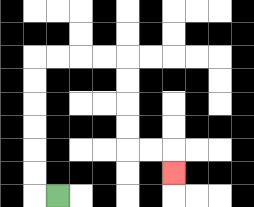{'start': '[2, 8]', 'end': '[7, 7]', 'path_directions': 'L,U,U,U,U,U,U,R,R,R,R,D,D,D,D,R,R,D', 'path_coordinates': '[[2, 8], [1, 8], [1, 7], [1, 6], [1, 5], [1, 4], [1, 3], [1, 2], [2, 2], [3, 2], [4, 2], [5, 2], [5, 3], [5, 4], [5, 5], [5, 6], [6, 6], [7, 6], [7, 7]]'}